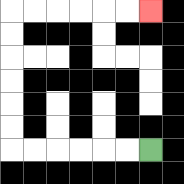{'start': '[6, 6]', 'end': '[6, 0]', 'path_directions': 'L,L,L,L,L,L,U,U,U,U,U,U,R,R,R,R,R,R', 'path_coordinates': '[[6, 6], [5, 6], [4, 6], [3, 6], [2, 6], [1, 6], [0, 6], [0, 5], [0, 4], [0, 3], [0, 2], [0, 1], [0, 0], [1, 0], [2, 0], [3, 0], [4, 0], [5, 0], [6, 0]]'}